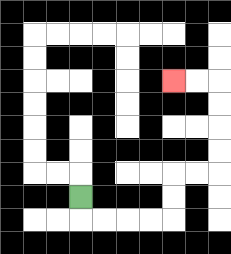{'start': '[3, 8]', 'end': '[7, 3]', 'path_directions': 'D,R,R,R,R,U,U,R,R,U,U,U,U,L,L', 'path_coordinates': '[[3, 8], [3, 9], [4, 9], [5, 9], [6, 9], [7, 9], [7, 8], [7, 7], [8, 7], [9, 7], [9, 6], [9, 5], [9, 4], [9, 3], [8, 3], [7, 3]]'}